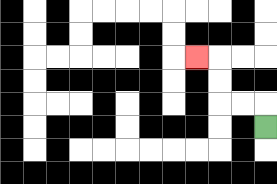{'start': '[11, 5]', 'end': '[8, 2]', 'path_directions': 'U,L,L,U,U,L', 'path_coordinates': '[[11, 5], [11, 4], [10, 4], [9, 4], [9, 3], [9, 2], [8, 2]]'}